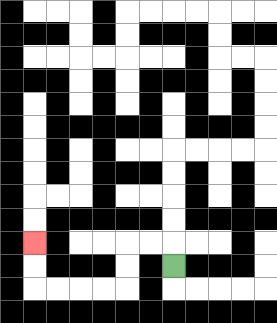{'start': '[7, 11]', 'end': '[1, 10]', 'path_directions': 'U,L,L,D,D,L,L,L,L,U,U', 'path_coordinates': '[[7, 11], [7, 10], [6, 10], [5, 10], [5, 11], [5, 12], [4, 12], [3, 12], [2, 12], [1, 12], [1, 11], [1, 10]]'}